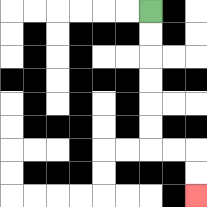{'start': '[6, 0]', 'end': '[8, 8]', 'path_directions': 'D,D,D,D,D,D,R,R,D,D', 'path_coordinates': '[[6, 0], [6, 1], [6, 2], [6, 3], [6, 4], [6, 5], [6, 6], [7, 6], [8, 6], [8, 7], [8, 8]]'}